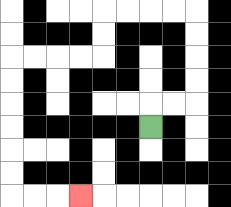{'start': '[6, 5]', 'end': '[3, 8]', 'path_directions': 'U,R,R,U,U,U,U,L,L,L,L,D,D,L,L,L,L,D,D,D,D,D,D,R,R,R', 'path_coordinates': '[[6, 5], [6, 4], [7, 4], [8, 4], [8, 3], [8, 2], [8, 1], [8, 0], [7, 0], [6, 0], [5, 0], [4, 0], [4, 1], [4, 2], [3, 2], [2, 2], [1, 2], [0, 2], [0, 3], [0, 4], [0, 5], [0, 6], [0, 7], [0, 8], [1, 8], [2, 8], [3, 8]]'}